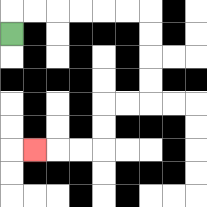{'start': '[0, 1]', 'end': '[1, 6]', 'path_directions': 'U,R,R,R,R,R,R,D,D,D,D,L,L,D,D,L,L,L', 'path_coordinates': '[[0, 1], [0, 0], [1, 0], [2, 0], [3, 0], [4, 0], [5, 0], [6, 0], [6, 1], [6, 2], [6, 3], [6, 4], [5, 4], [4, 4], [4, 5], [4, 6], [3, 6], [2, 6], [1, 6]]'}